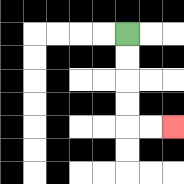{'start': '[5, 1]', 'end': '[7, 5]', 'path_directions': 'D,D,D,D,R,R', 'path_coordinates': '[[5, 1], [5, 2], [5, 3], [5, 4], [5, 5], [6, 5], [7, 5]]'}